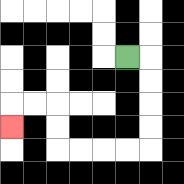{'start': '[5, 2]', 'end': '[0, 5]', 'path_directions': 'R,D,D,D,D,L,L,L,L,U,U,L,L,D', 'path_coordinates': '[[5, 2], [6, 2], [6, 3], [6, 4], [6, 5], [6, 6], [5, 6], [4, 6], [3, 6], [2, 6], [2, 5], [2, 4], [1, 4], [0, 4], [0, 5]]'}